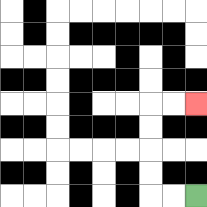{'start': '[8, 8]', 'end': '[8, 4]', 'path_directions': 'L,L,U,U,U,U,R,R', 'path_coordinates': '[[8, 8], [7, 8], [6, 8], [6, 7], [6, 6], [6, 5], [6, 4], [7, 4], [8, 4]]'}